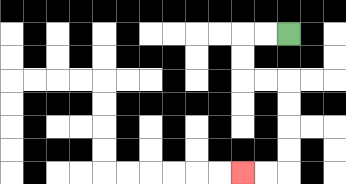{'start': '[12, 1]', 'end': '[10, 7]', 'path_directions': 'L,L,D,D,R,R,D,D,D,D,L,L', 'path_coordinates': '[[12, 1], [11, 1], [10, 1], [10, 2], [10, 3], [11, 3], [12, 3], [12, 4], [12, 5], [12, 6], [12, 7], [11, 7], [10, 7]]'}